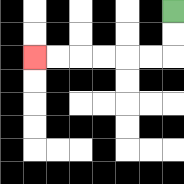{'start': '[7, 0]', 'end': '[1, 2]', 'path_directions': 'D,D,L,L,L,L,L,L', 'path_coordinates': '[[7, 0], [7, 1], [7, 2], [6, 2], [5, 2], [4, 2], [3, 2], [2, 2], [1, 2]]'}